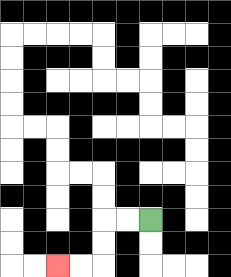{'start': '[6, 9]', 'end': '[2, 11]', 'path_directions': 'L,L,D,D,L,L', 'path_coordinates': '[[6, 9], [5, 9], [4, 9], [4, 10], [4, 11], [3, 11], [2, 11]]'}